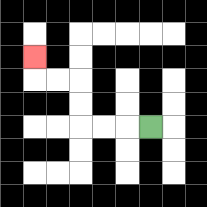{'start': '[6, 5]', 'end': '[1, 2]', 'path_directions': 'L,L,L,U,U,L,L,U', 'path_coordinates': '[[6, 5], [5, 5], [4, 5], [3, 5], [3, 4], [3, 3], [2, 3], [1, 3], [1, 2]]'}